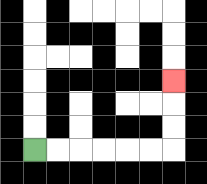{'start': '[1, 6]', 'end': '[7, 3]', 'path_directions': 'R,R,R,R,R,R,U,U,U', 'path_coordinates': '[[1, 6], [2, 6], [3, 6], [4, 6], [5, 6], [6, 6], [7, 6], [7, 5], [7, 4], [7, 3]]'}